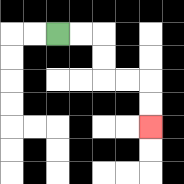{'start': '[2, 1]', 'end': '[6, 5]', 'path_directions': 'R,R,D,D,R,R,D,D', 'path_coordinates': '[[2, 1], [3, 1], [4, 1], [4, 2], [4, 3], [5, 3], [6, 3], [6, 4], [6, 5]]'}